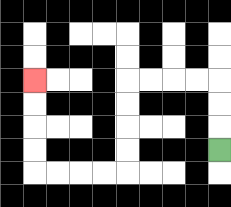{'start': '[9, 6]', 'end': '[1, 3]', 'path_directions': 'U,U,U,L,L,L,L,D,D,D,D,L,L,L,L,U,U,U,U', 'path_coordinates': '[[9, 6], [9, 5], [9, 4], [9, 3], [8, 3], [7, 3], [6, 3], [5, 3], [5, 4], [5, 5], [5, 6], [5, 7], [4, 7], [3, 7], [2, 7], [1, 7], [1, 6], [1, 5], [1, 4], [1, 3]]'}